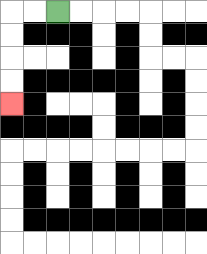{'start': '[2, 0]', 'end': '[0, 4]', 'path_directions': 'L,L,D,D,D,D', 'path_coordinates': '[[2, 0], [1, 0], [0, 0], [0, 1], [0, 2], [0, 3], [0, 4]]'}